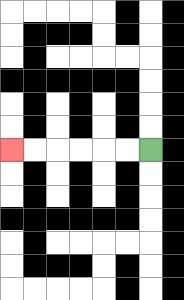{'start': '[6, 6]', 'end': '[0, 6]', 'path_directions': 'L,L,L,L,L,L', 'path_coordinates': '[[6, 6], [5, 6], [4, 6], [3, 6], [2, 6], [1, 6], [0, 6]]'}